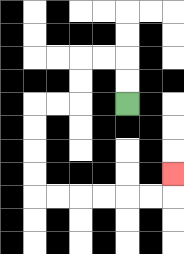{'start': '[5, 4]', 'end': '[7, 7]', 'path_directions': 'U,U,L,L,D,D,L,L,D,D,D,D,R,R,R,R,R,R,U', 'path_coordinates': '[[5, 4], [5, 3], [5, 2], [4, 2], [3, 2], [3, 3], [3, 4], [2, 4], [1, 4], [1, 5], [1, 6], [1, 7], [1, 8], [2, 8], [3, 8], [4, 8], [5, 8], [6, 8], [7, 8], [7, 7]]'}